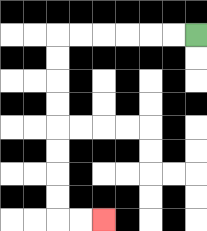{'start': '[8, 1]', 'end': '[4, 9]', 'path_directions': 'L,L,L,L,L,L,D,D,D,D,D,D,D,D,R,R', 'path_coordinates': '[[8, 1], [7, 1], [6, 1], [5, 1], [4, 1], [3, 1], [2, 1], [2, 2], [2, 3], [2, 4], [2, 5], [2, 6], [2, 7], [2, 8], [2, 9], [3, 9], [4, 9]]'}